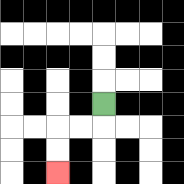{'start': '[4, 4]', 'end': '[2, 7]', 'path_directions': 'D,L,L,D,D', 'path_coordinates': '[[4, 4], [4, 5], [3, 5], [2, 5], [2, 6], [2, 7]]'}